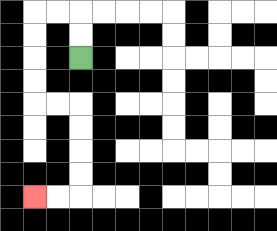{'start': '[3, 2]', 'end': '[1, 8]', 'path_directions': 'U,U,L,L,D,D,D,D,R,R,D,D,D,D,L,L', 'path_coordinates': '[[3, 2], [3, 1], [3, 0], [2, 0], [1, 0], [1, 1], [1, 2], [1, 3], [1, 4], [2, 4], [3, 4], [3, 5], [3, 6], [3, 7], [3, 8], [2, 8], [1, 8]]'}